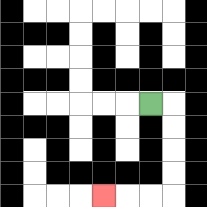{'start': '[6, 4]', 'end': '[4, 8]', 'path_directions': 'R,D,D,D,D,L,L,L', 'path_coordinates': '[[6, 4], [7, 4], [7, 5], [7, 6], [7, 7], [7, 8], [6, 8], [5, 8], [4, 8]]'}